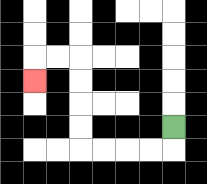{'start': '[7, 5]', 'end': '[1, 3]', 'path_directions': 'D,L,L,L,L,U,U,U,U,L,L,D', 'path_coordinates': '[[7, 5], [7, 6], [6, 6], [5, 6], [4, 6], [3, 6], [3, 5], [3, 4], [3, 3], [3, 2], [2, 2], [1, 2], [1, 3]]'}